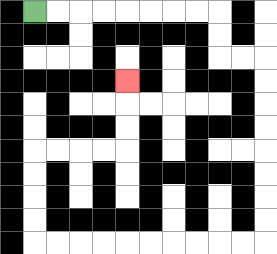{'start': '[1, 0]', 'end': '[5, 3]', 'path_directions': 'R,R,R,R,R,R,R,R,D,D,R,R,D,D,D,D,D,D,D,D,L,L,L,L,L,L,L,L,L,L,U,U,U,U,R,R,R,R,U,U,U', 'path_coordinates': '[[1, 0], [2, 0], [3, 0], [4, 0], [5, 0], [6, 0], [7, 0], [8, 0], [9, 0], [9, 1], [9, 2], [10, 2], [11, 2], [11, 3], [11, 4], [11, 5], [11, 6], [11, 7], [11, 8], [11, 9], [11, 10], [10, 10], [9, 10], [8, 10], [7, 10], [6, 10], [5, 10], [4, 10], [3, 10], [2, 10], [1, 10], [1, 9], [1, 8], [1, 7], [1, 6], [2, 6], [3, 6], [4, 6], [5, 6], [5, 5], [5, 4], [5, 3]]'}